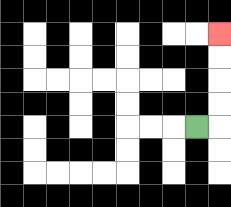{'start': '[8, 5]', 'end': '[9, 1]', 'path_directions': 'R,U,U,U,U', 'path_coordinates': '[[8, 5], [9, 5], [9, 4], [9, 3], [9, 2], [9, 1]]'}